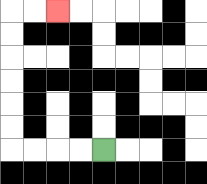{'start': '[4, 6]', 'end': '[2, 0]', 'path_directions': 'L,L,L,L,U,U,U,U,U,U,R,R', 'path_coordinates': '[[4, 6], [3, 6], [2, 6], [1, 6], [0, 6], [0, 5], [0, 4], [0, 3], [0, 2], [0, 1], [0, 0], [1, 0], [2, 0]]'}